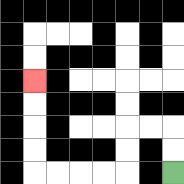{'start': '[7, 7]', 'end': '[1, 3]', 'path_directions': 'U,U,L,L,D,D,L,L,L,L,U,U,U,U', 'path_coordinates': '[[7, 7], [7, 6], [7, 5], [6, 5], [5, 5], [5, 6], [5, 7], [4, 7], [3, 7], [2, 7], [1, 7], [1, 6], [1, 5], [1, 4], [1, 3]]'}